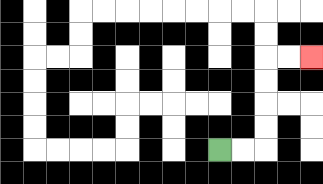{'start': '[9, 6]', 'end': '[13, 2]', 'path_directions': 'R,R,U,U,U,U,R,R', 'path_coordinates': '[[9, 6], [10, 6], [11, 6], [11, 5], [11, 4], [11, 3], [11, 2], [12, 2], [13, 2]]'}